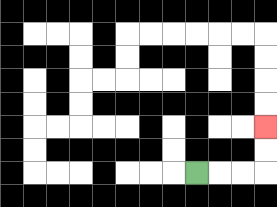{'start': '[8, 7]', 'end': '[11, 5]', 'path_directions': 'R,R,R,U,U', 'path_coordinates': '[[8, 7], [9, 7], [10, 7], [11, 7], [11, 6], [11, 5]]'}